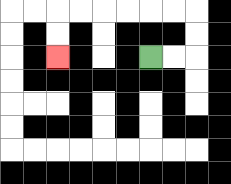{'start': '[6, 2]', 'end': '[2, 2]', 'path_directions': 'R,R,U,U,L,L,L,L,L,L,D,D', 'path_coordinates': '[[6, 2], [7, 2], [8, 2], [8, 1], [8, 0], [7, 0], [6, 0], [5, 0], [4, 0], [3, 0], [2, 0], [2, 1], [2, 2]]'}